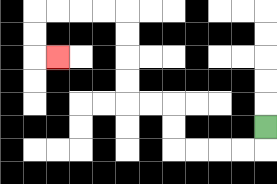{'start': '[11, 5]', 'end': '[2, 2]', 'path_directions': 'D,L,L,L,L,U,U,L,L,U,U,U,U,L,L,L,L,D,D,R', 'path_coordinates': '[[11, 5], [11, 6], [10, 6], [9, 6], [8, 6], [7, 6], [7, 5], [7, 4], [6, 4], [5, 4], [5, 3], [5, 2], [5, 1], [5, 0], [4, 0], [3, 0], [2, 0], [1, 0], [1, 1], [1, 2], [2, 2]]'}